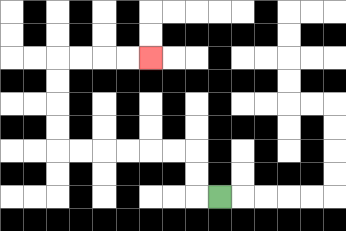{'start': '[9, 8]', 'end': '[6, 2]', 'path_directions': 'L,U,U,L,L,L,L,L,L,U,U,U,U,R,R,R,R', 'path_coordinates': '[[9, 8], [8, 8], [8, 7], [8, 6], [7, 6], [6, 6], [5, 6], [4, 6], [3, 6], [2, 6], [2, 5], [2, 4], [2, 3], [2, 2], [3, 2], [4, 2], [5, 2], [6, 2]]'}